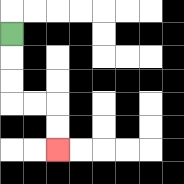{'start': '[0, 1]', 'end': '[2, 6]', 'path_directions': 'D,D,D,R,R,D,D', 'path_coordinates': '[[0, 1], [0, 2], [0, 3], [0, 4], [1, 4], [2, 4], [2, 5], [2, 6]]'}